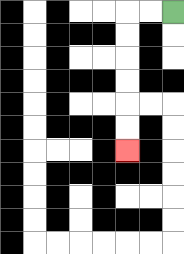{'start': '[7, 0]', 'end': '[5, 6]', 'path_directions': 'L,L,D,D,D,D,D,D', 'path_coordinates': '[[7, 0], [6, 0], [5, 0], [5, 1], [5, 2], [5, 3], [5, 4], [5, 5], [5, 6]]'}